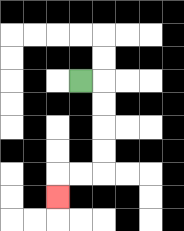{'start': '[3, 3]', 'end': '[2, 8]', 'path_directions': 'R,D,D,D,D,L,L,D', 'path_coordinates': '[[3, 3], [4, 3], [4, 4], [4, 5], [4, 6], [4, 7], [3, 7], [2, 7], [2, 8]]'}